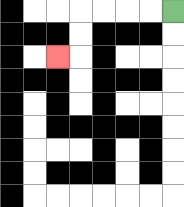{'start': '[7, 0]', 'end': '[2, 2]', 'path_directions': 'L,L,L,L,D,D,L', 'path_coordinates': '[[7, 0], [6, 0], [5, 0], [4, 0], [3, 0], [3, 1], [3, 2], [2, 2]]'}